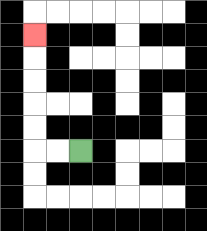{'start': '[3, 6]', 'end': '[1, 1]', 'path_directions': 'L,L,U,U,U,U,U', 'path_coordinates': '[[3, 6], [2, 6], [1, 6], [1, 5], [1, 4], [1, 3], [1, 2], [1, 1]]'}